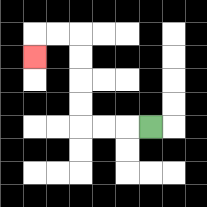{'start': '[6, 5]', 'end': '[1, 2]', 'path_directions': 'L,L,L,U,U,U,U,L,L,D', 'path_coordinates': '[[6, 5], [5, 5], [4, 5], [3, 5], [3, 4], [3, 3], [3, 2], [3, 1], [2, 1], [1, 1], [1, 2]]'}